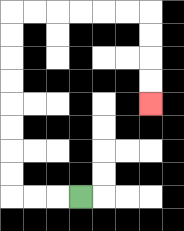{'start': '[3, 8]', 'end': '[6, 4]', 'path_directions': 'L,L,L,U,U,U,U,U,U,U,U,R,R,R,R,R,R,D,D,D,D', 'path_coordinates': '[[3, 8], [2, 8], [1, 8], [0, 8], [0, 7], [0, 6], [0, 5], [0, 4], [0, 3], [0, 2], [0, 1], [0, 0], [1, 0], [2, 0], [3, 0], [4, 0], [5, 0], [6, 0], [6, 1], [6, 2], [6, 3], [6, 4]]'}